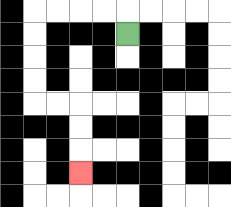{'start': '[5, 1]', 'end': '[3, 7]', 'path_directions': 'U,L,L,L,L,D,D,D,D,R,R,D,D,D', 'path_coordinates': '[[5, 1], [5, 0], [4, 0], [3, 0], [2, 0], [1, 0], [1, 1], [1, 2], [1, 3], [1, 4], [2, 4], [3, 4], [3, 5], [3, 6], [3, 7]]'}